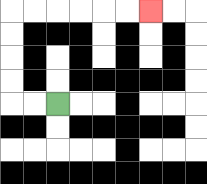{'start': '[2, 4]', 'end': '[6, 0]', 'path_directions': 'L,L,U,U,U,U,R,R,R,R,R,R', 'path_coordinates': '[[2, 4], [1, 4], [0, 4], [0, 3], [0, 2], [0, 1], [0, 0], [1, 0], [2, 0], [3, 0], [4, 0], [5, 0], [6, 0]]'}